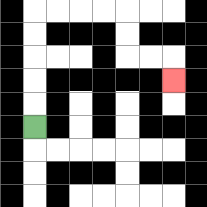{'start': '[1, 5]', 'end': '[7, 3]', 'path_directions': 'U,U,U,U,U,R,R,R,R,D,D,R,R,D', 'path_coordinates': '[[1, 5], [1, 4], [1, 3], [1, 2], [1, 1], [1, 0], [2, 0], [3, 0], [4, 0], [5, 0], [5, 1], [5, 2], [6, 2], [7, 2], [7, 3]]'}